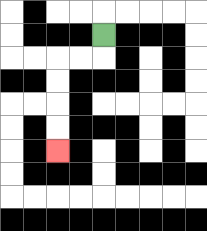{'start': '[4, 1]', 'end': '[2, 6]', 'path_directions': 'D,L,L,D,D,D,D', 'path_coordinates': '[[4, 1], [4, 2], [3, 2], [2, 2], [2, 3], [2, 4], [2, 5], [2, 6]]'}